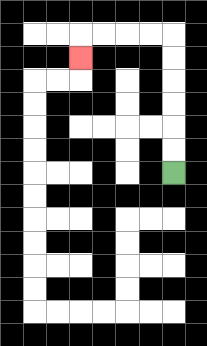{'start': '[7, 7]', 'end': '[3, 2]', 'path_directions': 'U,U,U,U,U,U,L,L,L,L,D', 'path_coordinates': '[[7, 7], [7, 6], [7, 5], [7, 4], [7, 3], [7, 2], [7, 1], [6, 1], [5, 1], [4, 1], [3, 1], [3, 2]]'}